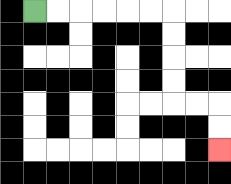{'start': '[1, 0]', 'end': '[9, 6]', 'path_directions': 'R,R,R,R,R,R,D,D,D,D,R,R,D,D', 'path_coordinates': '[[1, 0], [2, 0], [3, 0], [4, 0], [5, 0], [6, 0], [7, 0], [7, 1], [7, 2], [7, 3], [7, 4], [8, 4], [9, 4], [9, 5], [9, 6]]'}